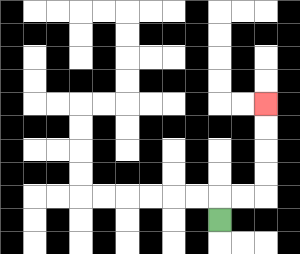{'start': '[9, 9]', 'end': '[11, 4]', 'path_directions': 'U,R,R,U,U,U,U', 'path_coordinates': '[[9, 9], [9, 8], [10, 8], [11, 8], [11, 7], [11, 6], [11, 5], [11, 4]]'}